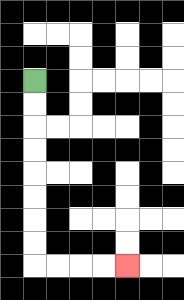{'start': '[1, 3]', 'end': '[5, 11]', 'path_directions': 'D,D,D,D,D,D,D,D,R,R,R,R', 'path_coordinates': '[[1, 3], [1, 4], [1, 5], [1, 6], [1, 7], [1, 8], [1, 9], [1, 10], [1, 11], [2, 11], [3, 11], [4, 11], [5, 11]]'}